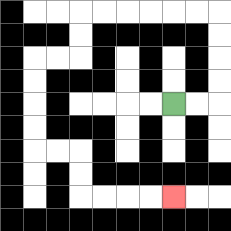{'start': '[7, 4]', 'end': '[7, 8]', 'path_directions': 'R,R,U,U,U,U,L,L,L,L,L,L,D,D,L,L,D,D,D,D,R,R,D,D,R,R,R,R', 'path_coordinates': '[[7, 4], [8, 4], [9, 4], [9, 3], [9, 2], [9, 1], [9, 0], [8, 0], [7, 0], [6, 0], [5, 0], [4, 0], [3, 0], [3, 1], [3, 2], [2, 2], [1, 2], [1, 3], [1, 4], [1, 5], [1, 6], [2, 6], [3, 6], [3, 7], [3, 8], [4, 8], [5, 8], [6, 8], [7, 8]]'}